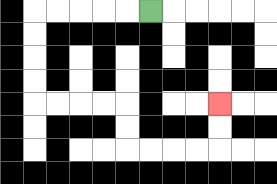{'start': '[6, 0]', 'end': '[9, 4]', 'path_directions': 'L,L,L,L,L,D,D,D,D,R,R,R,R,D,D,R,R,R,R,U,U', 'path_coordinates': '[[6, 0], [5, 0], [4, 0], [3, 0], [2, 0], [1, 0], [1, 1], [1, 2], [1, 3], [1, 4], [2, 4], [3, 4], [4, 4], [5, 4], [5, 5], [5, 6], [6, 6], [7, 6], [8, 6], [9, 6], [9, 5], [9, 4]]'}